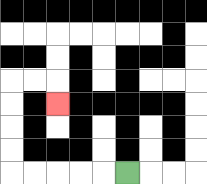{'start': '[5, 7]', 'end': '[2, 4]', 'path_directions': 'L,L,L,L,L,U,U,U,U,R,R,D', 'path_coordinates': '[[5, 7], [4, 7], [3, 7], [2, 7], [1, 7], [0, 7], [0, 6], [0, 5], [0, 4], [0, 3], [1, 3], [2, 3], [2, 4]]'}